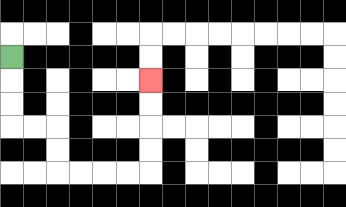{'start': '[0, 2]', 'end': '[6, 3]', 'path_directions': 'D,D,D,R,R,D,D,R,R,R,R,U,U,U,U', 'path_coordinates': '[[0, 2], [0, 3], [0, 4], [0, 5], [1, 5], [2, 5], [2, 6], [2, 7], [3, 7], [4, 7], [5, 7], [6, 7], [6, 6], [6, 5], [6, 4], [6, 3]]'}